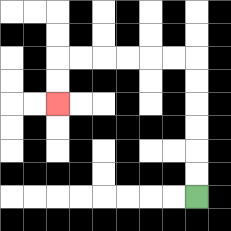{'start': '[8, 8]', 'end': '[2, 4]', 'path_directions': 'U,U,U,U,U,U,L,L,L,L,L,L,D,D', 'path_coordinates': '[[8, 8], [8, 7], [8, 6], [8, 5], [8, 4], [8, 3], [8, 2], [7, 2], [6, 2], [5, 2], [4, 2], [3, 2], [2, 2], [2, 3], [2, 4]]'}